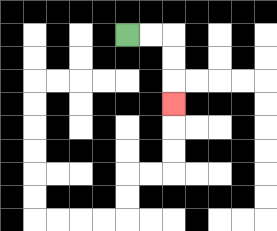{'start': '[5, 1]', 'end': '[7, 4]', 'path_directions': 'R,R,D,D,D', 'path_coordinates': '[[5, 1], [6, 1], [7, 1], [7, 2], [7, 3], [7, 4]]'}